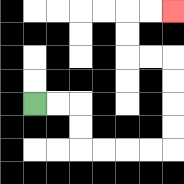{'start': '[1, 4]', 'end': '[7, 0]', 'path_directions': 'R,R,D,D,R,R,R,R,U,U,U,U,L,L,U,U,R,R', 'path_coordinates': '[[1, 4], [2, 4], [3, 4], [3, 5], [3, 6], [4, 6], [5, 6], [6, 6], [7, 6], [7, 5], [7, 4], [7, 3], [7, 2], [6, 2], [5, 2], [5, 1], [5, 0], [6, 0], [7, 0]]'}